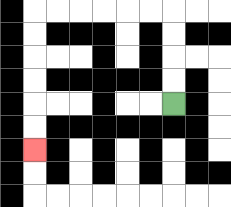{'start': '[7, 4]', 'end': '[1, 6]', 'path_directions': 'U,U,U,U,L,L,L,L,L,L,D,D,D,D,D,D', 'path_coordinates': '[[7, 4], [7, 3], [7, 2], [7, 1], [7, 0], [6, 0], [5, 0], [4, 0], [3, 0], [2, 0], [1, 0], [1, 1], [1, 2], [1, 3], [1, 4], [1, 5], [1, 6]]'}